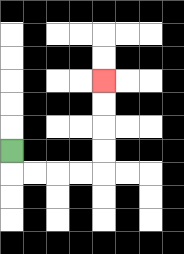{'start': '[0, 6]', 'end': '[4, 3]', 'path_directions': 'D,R,R,R,R,U,U,U,U', 'path_coordinates': '[[0, 6], [0, 7], [1, 7], [2, 7], [3, 7], [4, 7], [4, 6], [4, 5], [4, 4], [4, 3]]'}